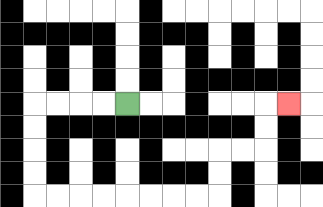{'start': '[5, 4]', 'end': '[12, 4]', 'path_directions': 'L,L,L,L,D,D,D,D,R,R,R,R,R,R,R,R,U,U,R,R,U,U,R', 'path_coordinates': '[[5, 4], [4, 4], [3, 4], [2, 4], [1, 4], [1, 5], [1, 6], [1, 7], [1, 8], [2, 8], [3, 8], [4, 8], [5, 8], [6, 8], [7, 8], [8, 8], [9, 8], [9, 7], [9, 6], [10, 6], [11, 6], [11, 5], [11, 4], [12, 4]]'}